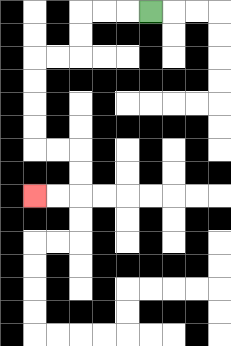{'start': '[6, 0]', 'end': '[1, 8]', 'path_directions': 'L,L,L,D,D,L,L,D,D,D,D,R,R,D,D,L,L', 'path_coordinates': '[[6, 0], [5, 0], [4, 0], [3, 0], [3, 1], [3, 2], [2, 2], [1, 2], [1, 3], [1, 4], [1, 5], [1, 6], [2, 6], [3, 6], [3, 7], [3, 8], [2, 8], [1, 8]]'}